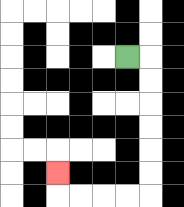{'start': '[5, 2]', 'end': '[2, 7]', 'path_directions': 'R,D,D,D,D,D,D,L,L,L,L,U', 'path_coordinates': '[[5, 2], [6, 2], [6, 3], [6, 4], [6, 5], [6, 6], [6, 7], [6, 8], [5, 8], [4, 8], [3, 8], [2, 8], [2, 7]]'}